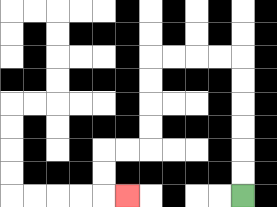{'start': '[10, 8]', 'end': '[5, 8]', 'path_directions': 'U,U,U,U,U,U,L,L,L,L,D,D,D,D,L,L,D,D,R', 'path_coordinates': '[[10, 8], [10, 7], [10, 6], [10, 5], [10, 4], [10, 3], [10, 2], [9, 2], [8, 2], [7, 2], [6, 2], [6, 3], [6, 4], [6, 5], [6, 6], [5, 6], [4, 6], [4, 7], [4, 8], [5, 8]]'}